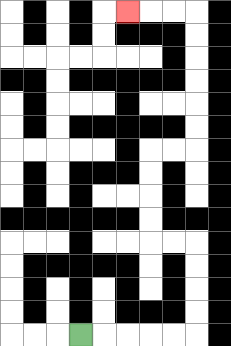{'start': '[3, 14]', 'end': '[5, 0]', 'path_directions': 'R,R,R,R,R,U,U,U,U,L,L,U,U,U,U,R,R,U,U,U,U,U,U,L,L,L', 'path_coordinates': '[[3, 14], [4, 14], [5, 14], [6, 14], [7, 14], [8, 14], [8, 13], [8, 12], [8, 11], [8, 10], [7, 10], [6, 10], [6, 9], [6, 8], [6, 7], [6, 6], [7, 6], [8, 6], [8, 5], [8, 4], [8, 3], [8, 2], [8, 1], [8, 0], [7, 0], [6, 0], [5, 0]]'}